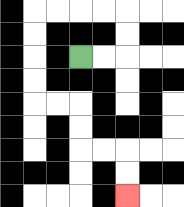{'start': '[3, 2]', 'end': '[5, 8]', 'path_directions': 'R,R,U,U,L,L,L,L,D,D,D,D,R,R,D,D,R,R,D,D', 'path_coordinates': '[[3, 2], [4, 2], [5, 2], [5, 1], [5, 0], [4, 0], [3, 0], [2, 0], [1, 0], [1, 1], [1, 2], [1, 3], [1, 4], [2, 4], [3, 4], [3, 5], [3, 6], [4, 6], [5, 6], [5, 7], [5, 8]]'}